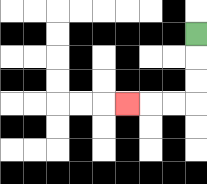{'start': '[8, 1]', 'end': '[5, 4]', 'path_directions': 'D,D,D,L,L,L', 'path_coordinates': '[[8, 1], [8, 2], [8, 3], [8, 4], [7, 4], [6, 4], [5, 4]]'}